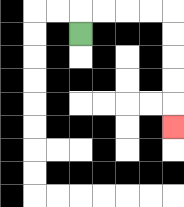{'start': '[3, 1]', 'end': '[7, 5]', 'path_directions': 'U,R,R,R,R,D,D,D,D,D', 'path_coordinates': '[[3, 1], [3, 0], [4, 0], [5, 0], [6, 0], [7, 0], [7, 1], [7, 2], [7, 3], [7, 4], [7, 5]]'}